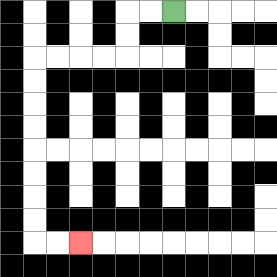{'start': '[7, 0]', 'end': '[3, 10]', 'path_directions': 'L,L,D,D,L,L,L,L,D,D,D,D,D,D,D,D,R,R', 'path_coordinates': '[[7, 0], [6, 0], [5, 0], [5, 1], [5, 2], [4, 2], [3, 2], [2, 2], [1, 2], [1, 3], [1, 4], [1, 5], [1, 6], [1, 7], [1, 8], [1, 9], [1, 10], [2, 10], [3, 10]]'}